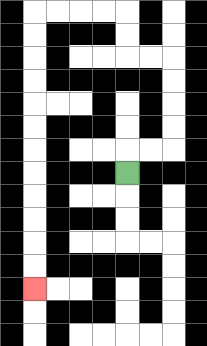{'start': '[5, 7]', 'end': '[1, 12]', 'path_directions': 'U,R,R,U,U,U,U,L,L,U,U,L,L,L,L,D,D,D,D,D,D,D,D,D,D,D,D', 'path_coordinates': '[[5, 7], [5, 6], [6, 6], [7, 6], [7, 5], [7, 4], [7, 3], [7, 2], [6, 2], [5, 2], [5, 1], [5, 0], [4, 0], [3, 0], [2, 0], [1, 0], [1, 1], [1, 2], [1, 3], [1, 4], [1, 5], [1, 6], [1, 7], [1, 8], [1, 9], [1, 10], [1, 11], [1, 12]]'}